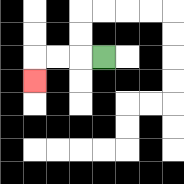{'start': '[4, 2]', 'end': '[1, 3]', 'path_directions': 'L,L,L,D', 'path_coordinates': '[[4, 2], [3, 2], [2, 2], [1, 2], [1, 3]]'}